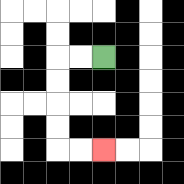{'start': '[4, 2]', 'end': '[4, 6]', 'path_directions': 'L,L,D,D,D,D,R,R', 'path_coordinates': '[[4, 2], [3, 2], [2, 2], [2, 3], [2, 4], [2, 5], [2, 6], [3, 6], [4, 6]]'}